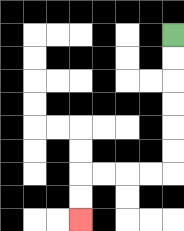{'start': '[7, 1]', 'end': '[3, 9]', 'path_directions': 'D,D,D,D,D,D,L,L,L,L,D,D', 'path_coordinates': '[[7, 1], [7, 2], [7, 3], [7, 4], [7, 5], [7, 6], [7, 7], [6, 7], [5, 7], [4, 7], [3, 7], [3, 8], [3, 9]]'}